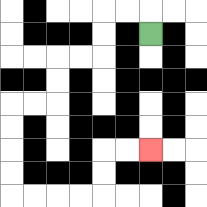{'start': '[6, 1]', 'end': '[6, 6]', 'path_directions': 'U,L,L,D,D,L,L,D,D,L,L,D,D,D,D,R,R,R,R,U,U,R,R', 'path_coordinates': '[[6, 1], [6, 0], [5, 0], [4, 0], [4, 1], [4, 2], [3, 2], [2, 2], [2, 3], [2, 4], [1, 4], [0, 4], [0, 5], [0, 6], [0, 7], [0, 8], [1, 8], [2, 8], [3, 8], [4, 8], [4, 7], [4, 6], [5, 6], [6, 6]]'}